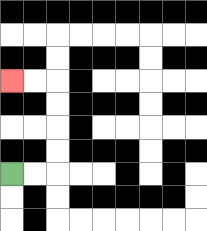{'start': '[0, 7]', 'end': '[0, 3]', 'path_directions': 'R,R,U,U,U,U,L,L', 'path_coordinates': '[[0, 7], [1, 7], [2, 7], [2, 6], [2, 5], [2, 4], [2, 3], [1, 3], [0, 3]]'}